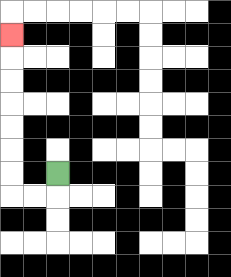{'start': '[2, 7]', 'end': '[0, 1]', 'path_directions': 'D,L,L,U,U,U,U,U,U,U', 'path_coordinates': '[[2, 7], [2, 8], [1, 8], [0, 8], [0, 7], [0, 6], [0, 5], [0, 4], [0, 3], [0, 2], [0, 1]]'}